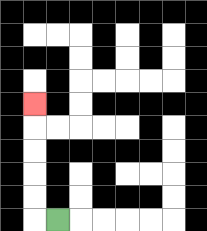{'start': '[2, 9]', 'end': '[1, 4]', 'path_directions': 'L,U,U,U,U,U', 'path_coordinates': '[[2, 9], [1, 9], [1, 8], [1, 7], [1, 6], [1, 5], [1, 4]]'}